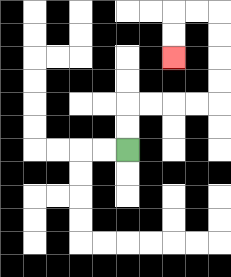{'start': '[5, 6]', 'end': '[7, 2]', 'path_directions': 'U,U,R,R,R,R,U,U,U,U,L,L,D,D', 'path_coordinates': '[[5, 6], [5, 5], [5, 4], [6, 4], [7, 4], [8, 4], [9, 4], [9, 3], [9, 2], [9, 1], [9, 0], [8, 0], [7, 0], [7, 1], [7, 2]]'}